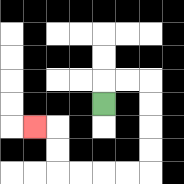{'start': '[4, 4]', 'end': '[1, 5]', 'path_directions': 'U,R,R,D,D,D,D,L,L,L,L,U,U,L', 'path_coordinates': '[[4, 4], [4, 3], [5, 3], [6, 3], [6, 4], [6, 5], [6, 6], [6, 7], [5, 7], [4, 7], [3, 7], [2, 7], [2, 6], [2, 5], [1, 5]]'}